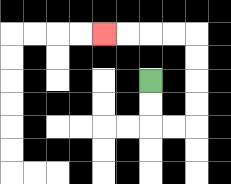{'start': '[6, 3]', 'end': '[4, 1]', 'path_directions': 'D,D,R,R,U,U,U,U,L,L,L,L', 'path_coordinates': '[[6, 3], [6, 4], [6, 5], [7, 5], [8, 5], [8, 4], [8, 3], [8, 2], [8, 1], [7, 1], [6, 1], [5, 1], [4, 1]]'}